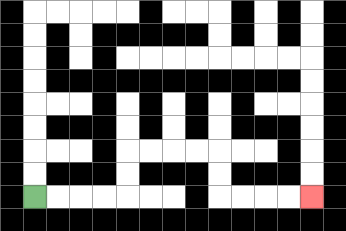{'start': '[1, 8]', 'end': '[13, 8]', 'path_directions': 'R,R,R,R,U,U,R,R,R,R,D,D,R,R,R,R', 'path_coordinates': '[[1, 8], [2, 8], [3, 8], [4, 8], [5, 8], [5, 7], [5, 6], [6, 6], [7, 6], [8, 6], [9, 6], [9, 7], [9, 8], [10, 8], [11, 8], [12, 8], [13, 8]]'}